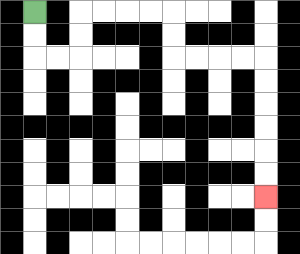{'start': '[1, 0]', 'end': '[11, 8]', 'path_directions': 'D,D,R,R,U,U,R,R,R,R,D,D,R,R,R,R,D,D,D,D,D,D', 'path_coordinates': '[[1, 0], [1, 1], [1, 2], [2, 2], [3, 2], [3, 1], [3, 0], [4, 0], [5, 0], [6, 0], [7, 0], [7, 1], [7, 2], [8, 2], [9, 2], [10, 2], [11, 2], [11, 3], [11, 4], [11, 5], [11, 6], [11, 7], [11, 8]]'}